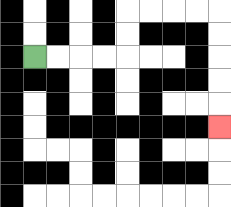{'start': '[1, 2]', 'end': '[9, 5]', 'path_directions': 'R,R,R,R,U,U,R,R,R,R,D,D,D,D,D', 'path_coordinates': '[[1, 2], [2, 2], [3, 2], [4, 2], [5, 2], [5, 1], [5, 0], [6, 0], [7, 0], [8, 0], [9, 0], [9, 1], [9, 2], [9, 3], [9, 4], [9, 5]]'}